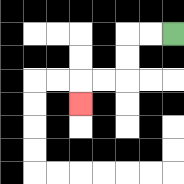{'start': '[7, 1]', 'end': '[3, 4]', 'path_directions': 'L,L,D,D,L,L,D', 'path_coordinates': '[[7, 1], [6, 1], [5, 1], [5, 2], [5, 3], [4, 3], [3, 3], [3, 4]]'}